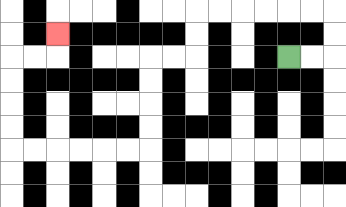{'start': '[12, 2]', 'end': '[2, 1]', 'path_directions': 'R,R,U,U,L,L,L,L,L,L,D,D,L,L,D,D,D,D,L,L,L,L,L,L,U,U,U,U,R,R,U', 'path_coordinates': '[[12, 2], [13, 2], [14, 2], [14, 1], [14, 0], [13, 0], [12, 0], [11, 0], [10, 0], [9, 0], [8, 0], [8, 1], [8, 2], [7, 2], [6, 2], [6, 3], [6, 4], [6, 5], [6, 6], [5, 6], [4, 6], [3, 6], [2, 6], [1, 6], [0, 6], [0, 5], [0, 4], [0, 3], [0, 2], [1, 2], [2, 2], [2, 1]]'}